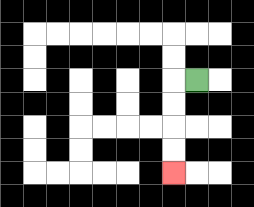{'start': '[8, 3]', 'end': '[7, 7]', 'path_directions': 'L,D,D,D,D', 'path_coordinates': '[[8, 3], [7, 3], [7, 4], [7, 5], [7, 6], [7, 7]]'}